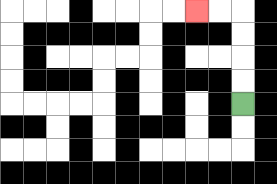{'start': '[10, 4]', 'end': '[8, 0]', 'path_directions': 'U,U,U,U,L,L', 'path_coordinates': '[[10, 4], [10, 3], [10, 2], [10, 1], [10, 0], [9, 0], [8, 0]]'}